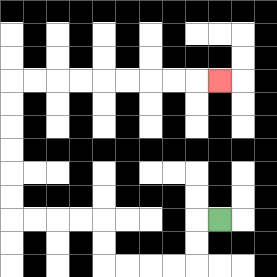{'start': '[9, 9]', 'end': '[9, 3]', 'path_directions': 'L,D,D,L,L,L,L,U,U,L,L,L,L,U,U,U,U,U,U,R,R,R,R,R,R,R,R,R', 'path_coordinates': '[[9, 9], [8, 9], [8, 10], [8, 11], [7, 11], [6, 11], [5, 11], [4, 11], [4, 10], [4, 9], [3, 9], [2, 9], [1, 9], [0, 9], [0, 8], [0, 7], [0, 6], [0, 5], [0, 4], [0, 3], [1, 3], [2, 3], [3, 3], [4, 3], [5, 3], [6, 3], [7, 3], [8, 3], [9, 3]]'}